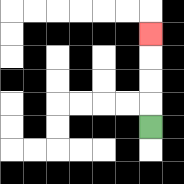{'start': '[6, 5]', 'end': '[6, 1]', 'path_directions': 'U,U,U,U', 'path_coordinates': '[[6, 5], [6, 4], [6, 3], [6, 2], [6, 1]]'}